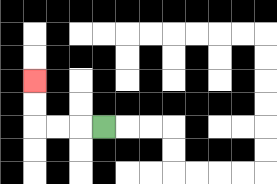{'start': '[4, 5]', 'end': '[1, 3]', 'path_directions': 'L,L,L,U,U', 'path_coordinates': '[[4, 5], [3, 5], [2, 5], [1, 5], [1, 4], [1, 3]]'}